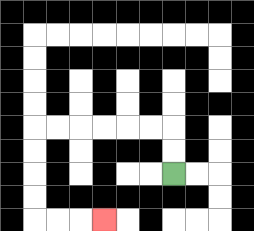{'start': '[7, 7]', 'end': '[4, 9]', 'path_directions': 'U,U,L,L,L,L,L,L,D,D,D,D,R,R,R', 'path_coordinates': '[[7, 7], [7, 6], [7, 5], [6, 5], [5, 5], [4, 5], [3, 5], [2, 5], [1, 5], [1, 6], [1, 7], [1, 8], [1, 9], [2, 9], [3, 9], [4, 9]]'}